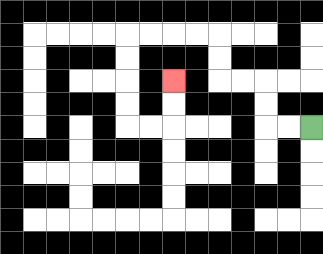{'start': '[13, 5]', 'end': '[7, 3]', 'path_directions': 'L,L,U,U,L,L,U,U,L,L,L,L,D,D,D,D,R,R,U,U', 'path_coordinates': '[[13, 5], [12, 5], [11, 5], [11, 4], [11, 3], [10, 3], [9, 3], [9, 2], [9, 1], [8, 1], [7, 1], [6, 1], [5, 1], [5, 2], [5, 3], [5, 4], [5, 5], [6, 5], [7, 5], [7, 4], [7, 3]]'}